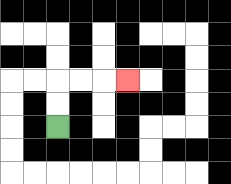{'start': '[2, 5]', 'end': '[5, 3]', 'path_directions': 'U,U,R,R,R', 'path_coordinates': '[[2, 5], [2, 4], [2, 3], [3, 3], [4, 3], [5, 3]]'}